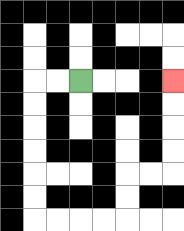{'start': '[3, 3]', 'end': '[7, 3]', 'path_directions': 'L,L,D,D,D,D,D,D,R,R,R,R,U,U,R,R,U,U,U,U', 'path_coordinates': '[[3, 3], [2, 3], [1, 3], [1, 4], [1, 5], [1, 6], [1, 7], [1, 8], [1, 9], [2, 9], [3, 9], [4, 9], [5, 9], [5, 8], [5, 7], [6, 7], [7, 7], [7, 6], [7, 5], [7, 4], [7, 3]]'}